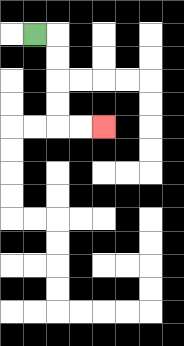{'start': '[1, 1]', 'end': '[4, 5]', 'path_directions': 'R,D,D,D,D,R,R', 'path_coordinates': '[[1, 1], [2, 1], [2, 2], [2, 3], [2, 4], [2, 5], [3, 5], [4, 5]]'}